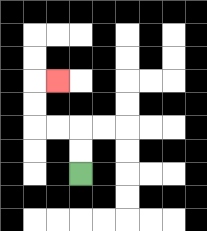{'start': '[3, 7]', 'end': '[2, 3]', 'path_directions': 'U,U,L,L,U,U,R', 'path_coordinates': '[[3, 7], [3, 6], [3, 5], [2, 5], [1, 5], [1, 4], [1, 3], [2, 3]]'}